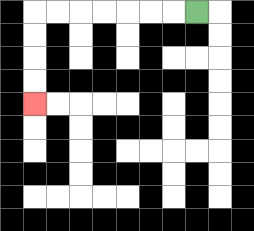{'start': '[8, 0]', 'end': '[1, 4]', 'path_directions': 'L,L,L,L,L,L,L,D,D,D,D', 'path_coordinates': '[[8, 0], [7, 0], [6, 0], [5, 0], [4, 0], [3, 0], [2, 0], [1, 0], [1, 1], [1, 2], [1, 3], [1, 4]]'}